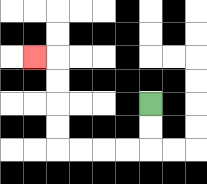{'start': '[6, 4]', 'end': '[1, 2]', 'path_directions': 'D,D,L,L,L,L,U,U,U,U,L', 'path_coordinates': '[[6, 4], [6, 5], [6, 6], [5, 6], [4, 6], [3, 6], [2, 6], [2, 5], [2, 4], [2, 3], [2, 2], [1, 2]]'}